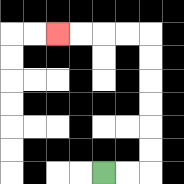{'start': '[4, 7]', 'end': '[2, 1]', 'path_directions': 'R,R,U,U,U,U,U,U,L,L,L,L', 'path_coordinates': '[[4, 7], [5, 7], [6, 7], [6, 6], [6, 5], [6, 4], [6, 3], [6, 2], [6, 1], [5, 1], [4, 1], [3, 1], [2, 1]]'}